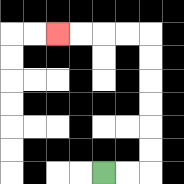{'start': '[4, 7]', 'end': '[2, 1]', 'path_directions': 'R,R,U,U,U,U,U,U,L,L,L,L', 'path_coordinates': '[[4, 7], [5, 7], [6, 7], [6, 6], [6, 5], [6, 4], [6, 3], [6, 2], [6, 1], [5, 1], [4, 1], [3, 1], [2, 1]]'}